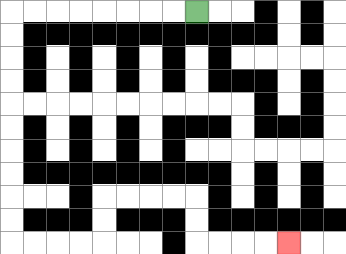{'start': '[8, 0]', 'end': '[12, 10]', 'path_directions': 'L,L,L,L,L,L,L,L,D,D,D,D,D,D,D,D,D,D,R,R,R,R,U,U,R,R,R,R,D,D,R,R,R,R', 'path_coordinates': '[[8, 0], [7, 0], [6, 0], [5, 0], [4, 0], [3, 0], [2, 0], [1, 0], [0, 0], [0, 1], [0, 2], [0, 3], [0, 4], [0, 5], [0, 6], [0, 7], [0, 8], [0, 9], [0, 10], [1, 10], [2, 10], [3, 10], [4, 10], [4, 9], [4, 8], [5, 8], [6, 8], [7, 8], [8, 8], [8, 9], [8, 10], [9, 10], [10, 10], [11, 10], [12, 10]]'}